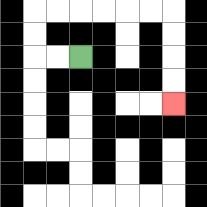{'start': '[3, 2]', 'end': '[7, 4]', 'path_directions': 'L,L,U,U,R,R,R,R,R,R,D,D,D,D', 'path_coordinates': '[[3, 2], [2, 2], [1, 2], [1, 1], [1, 0], [2, 0], [3, 0], [4, 0], [5, 0], [6, 0], [7, 0], [7, 1], [7, 2], [7, 3], [7, 4]]'}